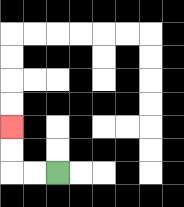{'start': '[2, 7]', 'end': '[0, 5]', 'path_directions': 'L,L,U,U', 'path_coordinates': '[[2, 7], [1, 7], [0, 7], [0, 6], [0, 5]]'}